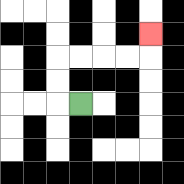{'start': '[3, 4]', 'end': '[6, 1]', 'path_directions': 'L,U,U,R,R,R,R,U', 'path_coordinates': '[[3, 4], [2, 4], [2, 3], [2, 2], [3, 2], [4, 2], [5, 2], [6, 2], [6, 1]]'}